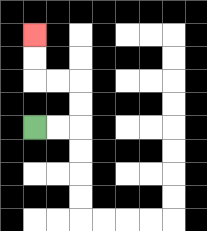{'start': '[1, 5]', 'end': '[1, 1]', 'path_directions': 'R,R,U,U,L,L,U,U', 'path_coordinates': '[[1, 5], [2, 5], [3, 5], [3, 4], [3, 3], [2, 3], [1, 3], [1, 2], [1, 1]]'}